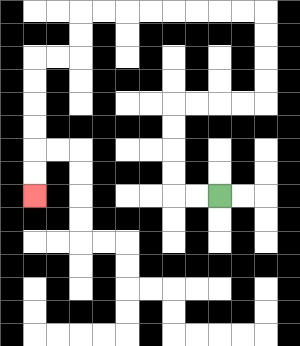{'start': '[9, 8]', 'end': '[1, 8]', 'path_directions': 'L,L,U,U,U,U,R,R,R,R,U,U,U,U,L,L,L,L,L,L,L,L,D,D,L,L,D,D,D,D,D,D', 'path_coordinates': '[[9, 8], [8, 8], [7, 8], [7, 7], [7, 6], [7, 5], [7, 4], [8, 4], [9, 4], [10, 4], [11, 4], [11, 3], [11, 2], [11, 1], [11, 0], [10, 0], [9, 0], [8, 0], [7, 0], [6, 0], [5, 0], [4, 0], [3, 0], [3, 1], [3, 2], [2, 2], [1, 2], [1, 3], [1, 4], [1, 5], [1, 6], [1, 7], [1, 8]]'}